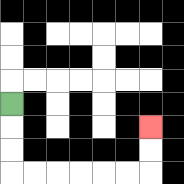{'start': '[0, 4]', 'end': '[6, 5]', 'path_directions': 'D,D,D,R,R,R,R,R,R,U,U', 'path_coordinates': '[[0, 4], [0, 5], [0, 6], [0, 7], [1, 7], [2, 7], [3, 7], [4, 7], [5, 7], [6, 7], [6, 6], [6, 5]]'}